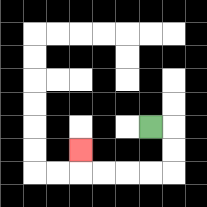{'start': '[6, 5]', 'end': '[3, 6]', 'path_directions': 'R,D,D,L,L,L,L,U', 'path_coordinates': '[[6, 5], [7, 5], [7, 6], [7, 7], [6, 7], [5, 7], [4, 7], [3, 7], [3, 6]]'}